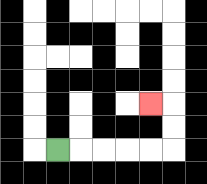{'start': '[2, 6]', 'end': '[6, 4]', 'path_directions': 'R,R,R,R,R,U,U,L', 'path_coordinates': '[[2, 6], [3, 6], [4, 6], [5, 6], [6, 6], [7, 6], [7, 5], [7, 4], [6, 4]]'}